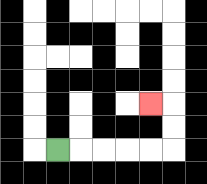{'start': '[2, 6]', 'end': '[6, 4]', 'path_directions': 'R,R,R,R,R,U,U,L', 'path_coordinates': '[[2, 6], [3, 6], [4, 6], [5, 6], [6, 6], [7, 6], [7, 5], [7, 4], [6, 4]]'}